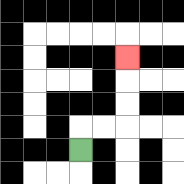{'start': '[3, 6]', 'end': '[5, 2]', 'path_directions': 'U,R,R,U,U,U', 'path_coordinates': '[[3, 6], [3, 5], [4, 5], [5, 5], [5, 4], [5, 3], [5, 2]]'}